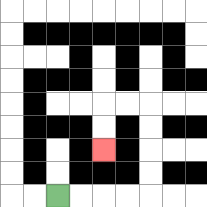{'start': '[2, 8]', 'end': '[4, 6]', 'path_directions': 'R,R,R,R,U,U,U,U,L,L,D,D', 'path_coordinates': '[[2, 8], [3, 8], [4, 8], [5, 8], [6, 8], [6, 7], [6, 6], [6, 5], [6, 4], [5, 4], [4, 4], [4, 5], [4, 6]]'}